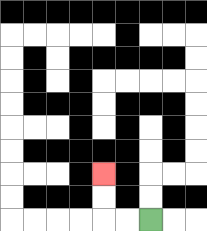{'start': '[6, 9]', 'end': '[4, 7]', 'path_directions': 'L,L,U,U', 'path_coordinates': '[[6, 9], [5, 9], [4, 9], [4, 8], [4, 7]]'}